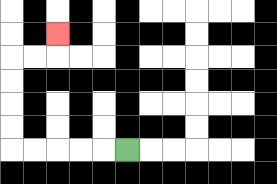{'start': '[5, 6]', 'end': '[2, 1]', 'path_directions': 'L,L,L,L,L,U,U,U,U,R,R,U', 'path_coordinates': '[[5, 6], [4, 6], [3, 6], [2, 6], [1, 6], [0, 6], [0, 5], [0, 4], [0, 3], [0, 2], [1, 2], [2, 2], [2, 1]]'}